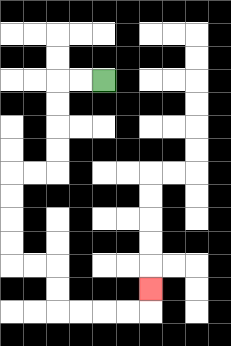{'start': '[4, 3]', 'end': '[6, 12]', 'path_directions': 'L,L,D,D,D,D,L,L,D,D,D,D,R,R,D,D,R,R,R,R,U', 'path_coordinates': '[[4, 3], [3, 3], [2, 3], [2, 4], [2, 5], [2, 6], [2, 7], [1, 7], [0, 7], [0, 8], [0, 9], [0, 10], [0, 11], [1, 11], [2, 11], [2, 12], [2, 13], [3, 13], [4, 13], [5, 13], [6, 13], [6, 12]]'}